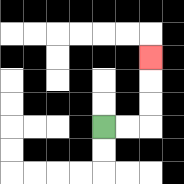{'start': '[4, 5]', 'end': '[6, 2]', 'path_directions': 'R,R,U,U,U', 'path_coordinates': '[[4, 5], [5, 5], [6, 5], [6, 4], [6, 3], [6, 2]]'}